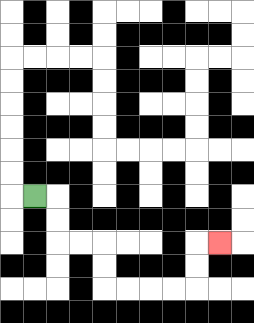{'start': '[1, 8]', 'end': '[9, 10]', 'path_directions': 'R,D,D,R,R,D,D,R,R,R,R,U,U,R', 'path_coordinates': '[[1, 8], [2, 8], [2, 9], [2, 10], [3, 10], [4, 10], [4, 11], [4, 12], [5, 12], [6, 12], [7, 12], [8, 12], [8, 11], [8, 10], [9, 10]]'}